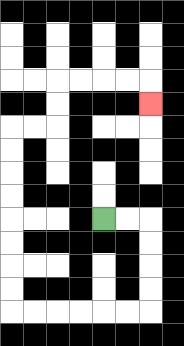{'start': '[4, 9]', 'end': '[6, 4]', 'path_directions': 'R,R,D,D,D,D,L,L,L,L,L,L,U,U,U,U,U,U,U,U,R,R,U,U,R,R,R,R,D', 'path_coordinates': '[[4, 9], [5, 9], [6, 9], [6, 10], [6, 11], [6, 12], [6, 13], [5, 13], [4, 13], [3, 13], [2, 13], [1, 13], [0, 13], [0, 12], [0, 11], [0, 10], [0, 9], [0, 8], [0, 7], [0, 6], [0, 5], [1, 5], [2, 5], [2, 4], [2, 3], [3, 3], [4, 3], [5, 3], [6, 3], [6, 4]]'}